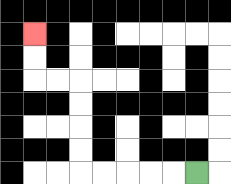{'start': '[8, 7]', 'end': '[1, 1]', 'path_directions': 'L,L,L,L,L,U,U,U,U,L,L,U,U', 'path_coordinates': '[[8, 7], [7, 7], [6, 7], [5, 7], [4, 7], [3, 7], [3, 6], [3, 5], [3, 4], [3, 3], [2, 3], [1, 3], [1, 2], [1, 1]]'}